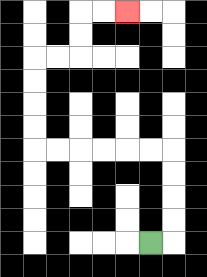{'start': '[6, 10]', 'end': '[5, 0]', 'path_directions': 'R,U,U,U,U,L,L,L,L,L,L,U,U,U,U,R,R,U,U,R,R', 'path_coordinates': '[[6, 10], [7, 10], [7, 9], [7, 8], [7, 7], [7, 6], [6, 6], [5, 6], [4, 6], [3, 6], [2, 6], [1, 6], [1, 5], [1, 4], [1, 3], [1, 2], [2, 2], [3, 2], [3, 1], [3, 0], [4, 0], [5, 0]]'}